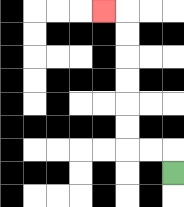{'start': '[7, 7]', 'end': '[4, 0]', 'path_directions': 'U,L,L,U,U,U,U,U,U,L', 'path_coordinates': '[[7, 7], [7, 6], [6, 6], [5, 6], [5, 5], [5, 4], [5, 3], [5, 2], [5, 1], [5, 0], [4, 0]]'}